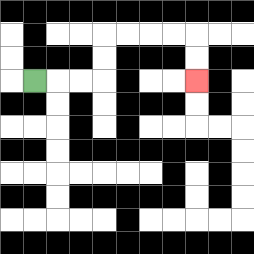{'start': '[1, 3]', 'end': '[8, 3]', 'path_directions': 'R,R,R,U,U,R,R,R,R,D,D', 'path_coordinates': '[[1, 3], [2, 3], [3, 3], [4, 3], [4, 2], [4, 1], [5, 1], [6, 1], [7, 1], [8, 1], [8, 2], [8, 3]]'}